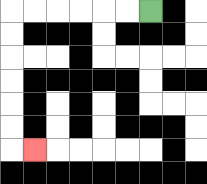{'start': '[6, 0]', 'end': '[1, 6]', 'path_directions': 'L,L,L,L,L,L,D,D,D,D,D,D,R', 'path_coordinates': '[[6, 0], [5, 0], [4, 0], [3, 0], [2, 0], [1, 0], [0, 0], [0, 1], [0, 2], [0, 3], [0, 4], [0, 5], [0, 6], [1, 6]]'}